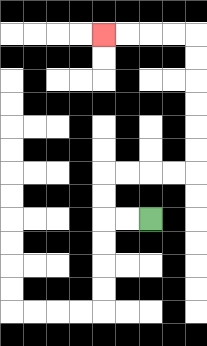{'start': '[6, 9]', 'end': '[4, 1]', 'path_directions': 'L,L,U,U,R,R,R,R,U,U,U,U,U,U,L,L,L,L', 'path_coordinates': '[[6, 9], [5, 9], [4, 9], [4, 8], [4, 7], [5, 7], [6, 7], [7, 7], [8, 7], [8, 6], [8, 5], [8, 4], [8, 3], [8, 2], [8, 1], [7, 1], [6, 1], [5, 1], [4, 1]]'}